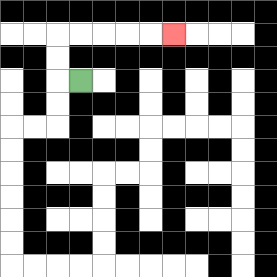{'start': '[3, 3]', 'end': '[7, 1]', 'path_directions': 'L,U,U,R,R,R,R,R', 'path_coordinates': '[[3, 3], [2, 3], [2, 2], [2, 1], [3, 1], [4, 1], [5, 1], [6, 1], [7, 1]]'}